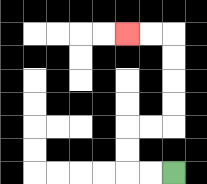{'start': '[7, 7]', 'end': '[5, 1]', 'path_directions': 'L,L,U,U,R,R,U,U,U,U,L,L', 'path_coordinates': '[[7, 7], [6, 7], [5, 7], [5, 6], [5, 5], [6, 5], [7, 5], [7, 4], [7, 3], [7, 2], [7, 1], [6, 1], [5, 1]]'}